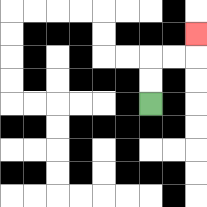{'start': '[6, 4]', 'end': '[8, 1]', 'path_directions': 'U,U,R,R,U', 'path_coordinates': '[[6, 4], [6, 3], [6, 2], [7, 2], [8, 2], [8, 1]]'}